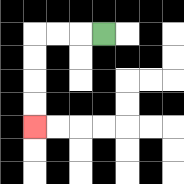{'start': '[4, 1]', 'end': '[1, 5]', 'path_directions': 'L,L,L,D,D,D,D', 'path_coordinates': '[[4, 1], [3, 1], [2, 1], [1, 1], [1, 2], [1, 3], [1, 4], [1, 5]]'}